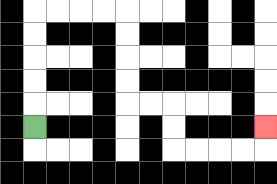{'start': '[1, 5]', 'end': '[11, 5]', 'path_directions': 'U,U,U,U,U,R,R,R,R,D,D,D,D,R,R,D,D,R,R,R,R,U', 'path_coordinates': '[[1, 5], [1, 4], [1, 3], [1, 2], [1, 1], [1, 0], [2, 0], [3, 0], [4, 0], [5, 0], [5, 1], [5, 2], [5, 3], [5, 4], [6, 4], [7, 4], [7, 5], [7, 6], [8, 6], [9, 6], [10, 6], [11, 6], [11, 5]]'}